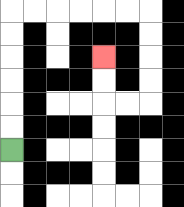{'start': '[0, 6]', 'end': '[4, 2]', 'path_directions': 'U,U,U,U,U,U,R,R,R,R,R,R,D,D,D,D,L,L,U,U', 'path_coordinates': '[[0, 6], [0, 5], [0, 4], [0, 3], [0, 2], [0, 1], [0, 0], [1, 0], [2, 0], [3, 0], [4, 0], [5, 0], [6, 0], [6, 1], [6, 2], [6, 3], [6, 4], [5, 4], [4, 4], [4, 3], [4, 2]]'}